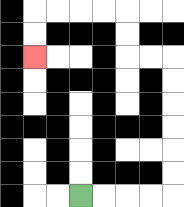{'start': '[3, 8]', 'end': '[1, 2]', 'path_directions': 'R,R,R,R,U,U,U,U,U,U,L,L,U,U,L,L,L,L,D,D', 'path_coordinates': '[[3, 8], [4, 8], [5, 8], [6, 8], [7, 8], [7, 7], [7, 6], [7, 5], [7, 4], [7, 3], [7, 2], [6, 2], [5, 2], [5, 1], [5, 0], [4, 0], [3, 0], [2, 0], [1, 0], [1, 1], [1, 2]]'}